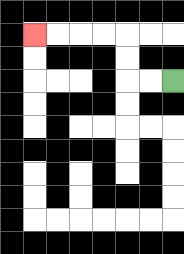{'start': '[7, 3]', 'end': '[1, 1]', 'path_directions': 'L,L,U,U,L,L,L,L', 'path_coordinates': '[[7, 3], [6, 3], [5, 3], [5, 2], [5, 1], [4, 1], [3, 1], [2, 1], [1, 1]]'}